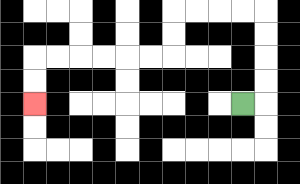{'start': '[10, 4]', 'end': '[1, 4]', 'path_directions': 'R,U,U,U,U,L,L,L,L,D,D,L,L,L,L,L,L,D,D', 'path_coordinates': '[[10, 4], [11, 4], [11, 3], [11, 2], [11, 1], [11, 0], [10, 0], [9, 0], [8, 0], [7, 0], [7, 1], [7, 2], [6, 2], [5, 2], [4, 2], [3, 2], [2, 2], [1, 2], [1, 3], [1, 4]]'}